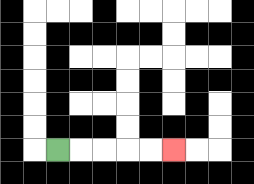{'start': '[2, 6]', 'end': '[7, 6]', 'path_directions': 'R,R,R,R,R', 'path_coordinates': '[[2, 6], [3, 6], [4, 6], [5, 6], [6, 6], [7, 6]]'}